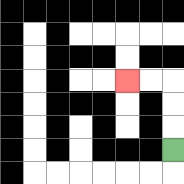{'start': '[7, 6]', 'end': '[5, 3]', 'path_directions': 'U,U,U,L,L', 'path_coordinates': '[[7, 6], [7, 5], [7, 4], [7, 3], [6, 3], [5, 3]]'}